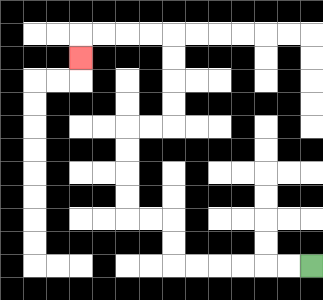{'start': '[13, 11]', 'end': '[3, 2]', 'path_directions': 'L,L,L,L,L,L,U,U,L,L,U,U,U,U,R,R,U,U,U,U,L,L,L,L,D', 'path_coordinates': '[[13, 11], [12, 11], [11, 11], [10, 11], [9, 11], [8, 11], [7, 11], [7, 10], [7, 9], [6, 9], [5, 9], [5, 8], [5, 7], [5, 6], [5, 5], [6, 5], [7, 5], [7, 4], [7, 3], [7, 2], [7, 1], [6, 1], [5, 1], [4, 1], [3, 1], [3, 2]]'}